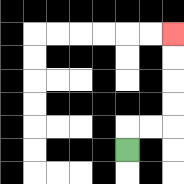{'start': '[5, 6]', 'end': '[7, 1]', 'path_directions': 'U,R,R,U,U,U,U', 'path_coordinates': '[[5, 6], [5, 5], [6, 5], [7, 5], [7, 4], [7, 3], [7, 2], [7, 1]]'}